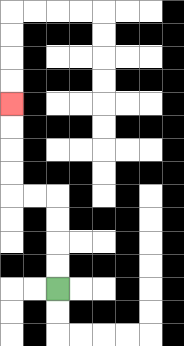{'start': '[2, 12]', 'end': '[0, 4]', 'path_directions': 'U,U,U,U,L,L,U,U,U,U', 'path_coordinates': '[[2, 12], [2, 11], [2, 10], [2, 9], [2, 8], [1, 8], [0, 8], [0, 7], [0, 6], [0, 5], [0, 4]]'}